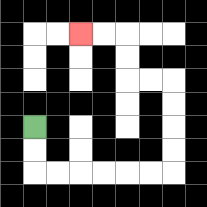{'start': '[1, 5]', 'end': '[3, 1]', 'path_directions': 'D,D,R,R,R,R,R,R,U,U,U,U,L,L,U,U,L,L', 'path_coordinates': '[[1, 5], [1, 6], [1, 7], [2, 7], [3, 7], [4, 7], [5, 7], [6, 7], [7, 7], [7, 6], [7, 5], [7, 4], [7, 3], [6, 3], [5, 3], [5, 2], [5, 1], [4, 1], [3, 1]]'}